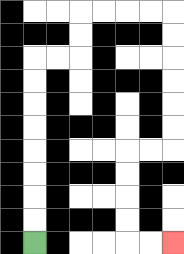{'start': '[1, 10]', 'end': '[7, 10]', 'path_directions': 'U,U,U,U,U,U,U,U,R,R,U,U,R,R,R,R,D,D,D,D,D,D,L,L,D,D,D,D,R,R', 'path_coordinates': '[[1, 10], [1, 9], [1, 8], [1, 7], [1, 6], [1, 5], [1, 4], [1, 3], [1, 2], [2, 2], [3, 2], [3, 1], [3, 0], [4, 0], [5, 0], [6, 0], [7, 0], [7, 1], [7, 2], [7, 3], [7, 4], [7, 5], [7, 6], [6, 6], [5, 6], [5, 7], [5, 8], [5, 9], [5, 10], [6, 10], [7, 10]]'}